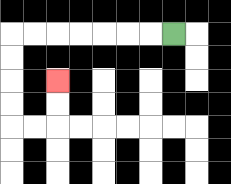{'start': '[7, 1]', 'end': '[2, 3]', 'path_directions': 'L,L,L,L,L,L,L,D,D,D,D,R,R,U,U', 'path_coordinates': '[[7, 1], [6, 1], [5, 1], [4, 1], [3, 1], [2, 1], [1, 1], [0, 1], [0, 2], [0, 3], [0, 4], [0, 5], [1, 5], [2, 5], [2, 4], [2, 3]]'}